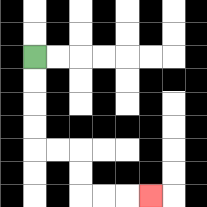{'start': '[1, 2]', 'end': '[6, 8]', 'path_directions': 'D,D,D,D,R,R,D,D,R,R,R', 'path_coordinates': '[[1, 2], [1, 3], [1, 4], [1, 5], [1, 6], [2, 6], [3, 6], [3, 7], [3, 8], [4, 8], [5, 8], [6, 8]]'}